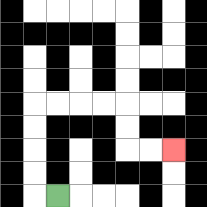{'start': '[2, 8]', 'end': '[7, 6]', 'path_directions': 'L,U,U,U,U,R,R,R,R,D,D,R,R', 'path_coordinates': '[[2, 8], [1, 8], [1, 7], [1, 6], [1, 5], [1, 4], [2, 4], [3, 4], [4, 4], [5, 4], [5, 5], [5, 6], [6, 6], [7, 6]]'}